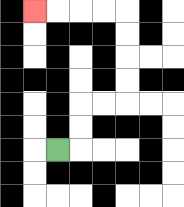{'start': '[2, 6]', 'end': '[1, 0]', 'path_directions': 'R,U,U,R,R,U,U,U,U,L,L,L,L', 'path_coordinates': '[[2, 6], [3, 6], [3, 5], [3, 4], [4, 4], [5, 4], [5, 3], [5, 2], [5, 1], [5, 0], [4, 0], [3, 0], [2, 0], [1, 0]]'}